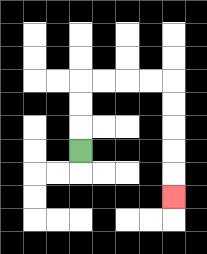{'start': '[3, 6]', 'end': '[7, 8]', 'path_directions': 'U,U,U,R,R,R,R,D,D,D,D,D', 'path_coordinates': '[[3, 6], [3, 5], [3, 4], [3, 3], [4, 3], [5, 3], [6, 3], [7, 3], [7, 4], [7, 5], [7, 6], [7, 7], [7, 8]]'}